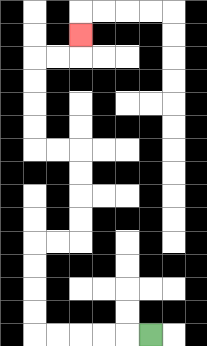{'start': '[6, 14]', 'end': '[3, 1]', 'path_directions': 'L,L,L,L,L,U,U,U,U,R,R,U,U,U,U,L,L,U,U,U,U,R,R,U', 'path_coordinates': '[[6, 14], [5, 14], [4, 14], [3, 14], [2, 14], [1, 14], [1, 13], [1, 12], [1, 11], [1, 10], [2, 10], [3, 10], [3, 9], [3, 8], [3, 7], [3, 6], [2, 6], [1, 6], [1, 5], [1, 4], [1, 3], [1, 2], [2, 2], [3, 2], [3, 1]]'}